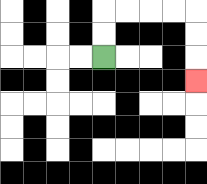{'start': '[4, 2]', 'end': '[8, 3]', 'path_directions': 'U,U,R,R,R,R,D,D,D', 'path_coordinates': '[[4, 2], [4, 1], [4, 0], [5, 0], [6, 0], [7, 0], [8, 0], [8, 1], [8, 2], [8, 3]]'}